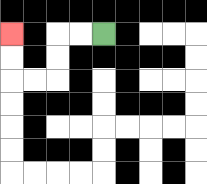{'start': '[4, 1]', 'end': '[0, 1]', 'path_directions': 'L,L,D,D,L,L,U,U', 'path_coordinates': '[[4, 1], [3, 1], [2, 1], [2, 2], [2, 3], [1, 3], [0, 3], [0, 2], [0, 1]]'}